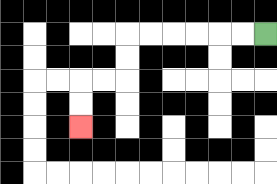{'start': '[11, 1]', 'end': '[3, 5]', 'path_directions': 'L,L,L,L,L,L,D,D,L,L,D,D', 'path_coordinates': '[[11, 1], [10, 1], [9, 1], [8, 1], [7, 1], [6, 1], [5, 1], [5, 2], [5, 3], [4, 3], [3, 3], [3, 4], [3, 5]]'}